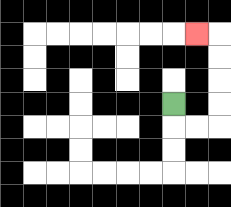{'start': '[7, 4]', 'end': '[8, 1]', 'path_directions': 'D,R,R,U,U,U,U,L', 'path_coordinates': '[[7, 4], [7, 5], [8, 5], [9, 5], [9, 4], [9, 3], [9, 2], [9, 1], [8, 1]]'}